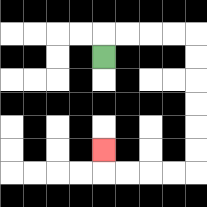{'start': '[4, 2]', 'end': '[4, 6]', 'path_directions': 'U,R,R,R,R,D,D,D,D,D,D,L,L,L,L,U', 'path_coordinates': '[[4, 2], [4, 1], [5, 1], [6, 1], [7, 1], [8, 1], [8, 2], [8, 3], [8, 4], [8, 5], [8, 6], [8, 7], [7, 7], [6, 7], [5, 7], [4, 7], [4, 6]]'}